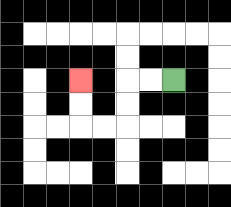{'start': '[7, 3]', 'end': '[3, 3]', 'path_directions': 'L,L,D,D,L,L,U,U', 'path_coordinates': '[[7, 3], [6, 3], [5, 3], [5, 4], [5, 5], [4, 5], [3, 5], [3, 4], [3, 3]]'}